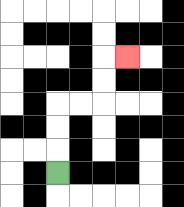{'start': '[2, 7]', 'end': '[5, 2]', 'path_directions': 'U,U,U,R,R,U,U,R', 'path_coordinates': '[[2, 7], [2, 6], [2, 5], [2, 4], [3, 4], [4, 4], [4, 3], [4, 2], [5, 2]]'}